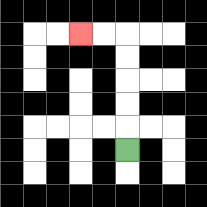{'start': '[5, 6]', 'end': '[3, 1]', 'path_directions': 'U,U,U,U,U,L,L', 'path_coordinates': '[[5, 6], [5, 5], [5, 4], [5, 3], [5, 2], [5, 1], [4, 1], [3, 1]]'}